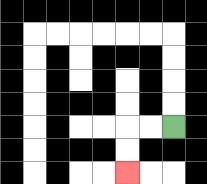{'start': '[7, 5]', 'end': '[5, 7]', 'path_directions': 'L,L,D,D', 'path_coordinates': '[[7, 5], [6, 5], [5, 5], [5, 6], [5, 7]]'}